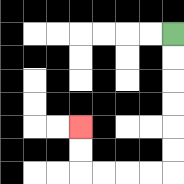{'start': '[7, 1]', 'end': '[3, 5]', 'path_directions': 'D,D,D,D,D,D,L,L,L,L,U,U', 'path_coordinates': '[[7, 1], [7, 2], [7, 3], [7, 4], [7, 5], [7, 6], [7, 7], [6, 7], [5, 7], [4, 7], [3, 7], [3, 6], [3, 5]]'}